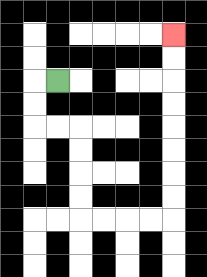{'start': '[2, 3]', 'end': '[7, 1]', 'path_directions': 'L,D,D,R,R,D,D,D,D,R,R,R,R,U,U,U,U,U,U,U,U', 'path_coordinates': '[[2, 3], [1, 3], [1, 4], [1, 5], [2, 5], [3, 5], [3, 6], [3, 7], [3, 8], [3, 9], [4, 9], [5, 9], [6, 9], [7, 9], [7, 8], [7, 7], [7, 6], [7, 5], [7, 4], [7, 3], [7, 2], [7, 1]]'}